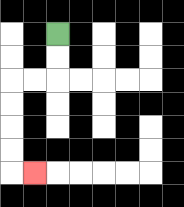{'start': '[2, 1]', 'end': '[1, 7]', 'path_directions': 'D,D,L,L,D,D,D,D,R', 'path_coordinates': '[[2, 1], [2, 2], [2, 3], [1, 3], [0, 3], [0, 4], [0, 5], [0, 6], [0, 7], [1, 7]]'}